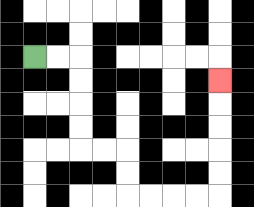{'start': '[1, 2]', 'end': '[9, 3]', 'path_directions': 'R,R,D,D,D,D,R,R,D,D,R,R,R,R,U,U,U,U,U', 'path_coordinates': '[[1, 2], [2, 2], [3, 2], [3, 3], [3, 4], [3, 5], [3, 6], [4, 6], [5, 6], [5, 7], [5, 8], [6, 8], [7, 8], [8, 8], [9, 8], [9, 7], [9, 6], [9, 5], [9, 4], [9, 3]]'}